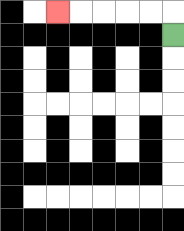{'start': '[7, 1]', 'end': '[2, 0]', 'path_directions': 'U,L,L,L,L,L', 'path_coordinates': '[[7, 1], [7, 0], [6, 0], [5, 0], [4, 0], [3, 0], [2, 0]]'}